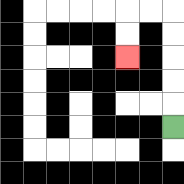{'start': '[7, 5]', 'end': '[5, 2]', 'path_directions': 'U,U,U,U,U,L,L,D,D', 'path_coordinates': '[[7, 5], [7, 4], [7, 3], [7, 2], [7, 1], [7, 0], [6, 0], [5, 0], [5, 1], [5, 2]]'}